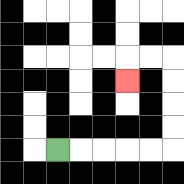{'start': '[2, 6]', 'end': '[5, 3]', 'path_directions': 'R,R,R,R,R,U,U,U,U,L,L,D', 'path_coordinates': '[[2, 6], [3, 6], [4, 6], [5, 6], [6, 6], [7, 6], [7, 5], [7, 4], [7, 3], [7, 2], [6, 2], [5, 2], [5, 3]]'}